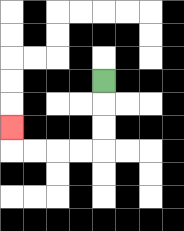{'start': '[4, 3]', 'end': '[0, 5]', 'path_directions': 'D,D,D,L,L,L,L,U', 'path_coordinates': '[[4, 3], [4, 4], [4, 5], [4, 6], [3, 6], [2, 6], [1, 6], [0, 6], [0, 5]]'}